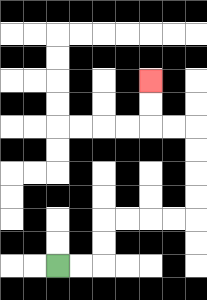{'start': '[2, 11]', 'end': '[6, 3]', 'path_directions': 'R,R,U,U,R,R,R,R,U,U,U,U,L,L,U,U', 'path_coordinates': '[[2, 11], [3, 11], [4, 11], [4, 10], [4, 9], [5, 9], [6, 9], [7, 9], [8, 9], [8, 8], [8, 7], [8, 6], [8, 5], [7, 5], [6, 5], [6, 4], [6, 3]]'}